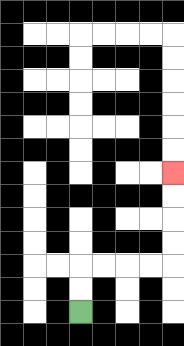{'start': '[3, 13]', 'end': '[7, 7]', 'path_directions': 'U,U,R,R,R,R,U,U,U,U', 'path_coordinates': '[[3, 13], [3, 12], [3, 11], [4, 11], [5, 11], [6, 11], [7, 11], [7, 10], [7, 9], [7, 8], [7, 7]]'}